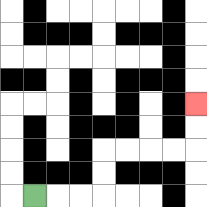{'start': '[1, 8]', 'end': '[8, 4]', 'path_directions': 'R,R,R,U,U,R,R,R,R,U,U', 'path_coordinates': '[[1, 8], [2, 8], [3, 8], [4, 8], [4, 7], [4, 6], [5, 6], [6, 6], [7, 6], [8, 6], [8, 5], [8, 4]]'}